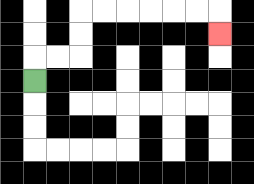{'start': '[1, 3]', 'end': '[9, 1]', 'path_directions': 'U,R,R,U,U,R,R,R,R,R,R,D', 'path_coordinates': '[[1, 3], [1, 2], [2, 2], [3, 2], [3, 1], [3, 0], [4, 0], [5, 0], [6, 0], [7, 0], [8, 0], [9, 0], [9, 1]]'}